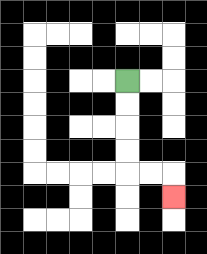{'start': '[5, 3]', 'end': '[7, 8]', 'path_directions': 'D,D,D,D,R,R,D', 'path_coordinates': '[[5, 3], [5, 4], [5, 5], [5, 6], [5, 7], [6, 7], [7, 7], [7, 8]]'}